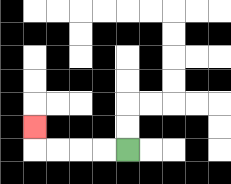{'start': '[5, 6]', 'end': '[1, 5]', 'path_directions': 'L,L,L,L,U', 'path_coordinates': '[[5, 6], [4, 6], [3, 6], [2, 6], [1, 6], [1, 5]]'}